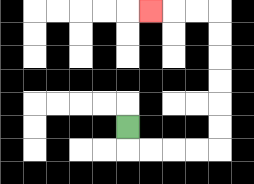{'start': '[5, 5]', 'end': '[6, 0]', 'path_directions': 'D,R,R,R,R,U,U,U,U,U,U,L,L,L', 'path_coordinates': '[[5, 5], [5, 6], [6, 6], [7, 6], [8, 6], [9, 6], [9, 5], [9, 4], [9, 3], [9, 2], [9, 1], [9, 0], [8, 0], [7, 0], [6, 0]]'}